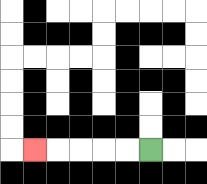{'start': '[6, 6]', 'end': '[1, 6]', 'path_directions': 'L,L,L,L,L', 'path_coordinates': '[[6, 6], [5, 6], [4, 6], [3, 6], [2, 6], [1, 6]]'}